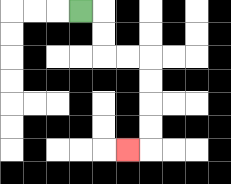{'start': '[3, 0]', 'end': '[5, 6]', 'path_directions': 'R,D,D,R,R,D,D,D,D,L', 'path_coordinates': '[[3, 0], [4, 0], [4, 1], [4, 2], [5, 2], [6, 2], [6, 3], [6, 4], [6, 5], [6, 6], [5, 6]]'}